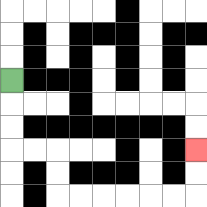{'start': '[0, 3]', 'end': '[8, 6]', 'path_directions': 'D,D,D,R,R,D,D,R,R,R,R,R,R,U,U', 'path_coordinates': '[[0, 3], [0, 4], [0, 5], [0, 6], [1, 6], [2, 6], [2, 7], [2, 8], [3, 8], [4, 8], [5, 8], [6, 8], [7, 8], [8, 8], [8, 7], [8, 6]]'}